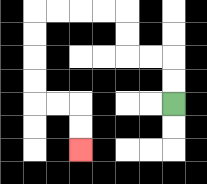{'start': '[7, 4]', 'end': '[3, 6]', 'path_directions': 'U,U,L,L,U,U,L,L,L,L,D,D,D,D,R,R,D,D', 'path_coordinates': '[[7, 4], [7, 3], [7, 2], [6, 2], [5, 2], [5, 1], [5, 0], [4, 0], [3, 0], [2, 0], [1, 0], [1, 1], [1, 2], [1, 3], [1, 4], [2, 4], [3, 4], [3, 5], [3, 6]]'}